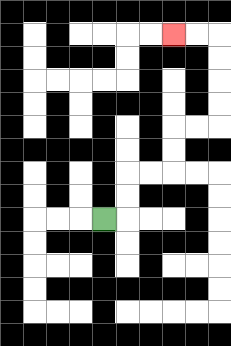{'start': '[4, 9]', 'end': '[7, 1]', 'path_directions': 'R,U,U,R,R,U,U,R,R,U,U,U,U,L,L', 'path_coordinates': '[[4, 9], [5, 9], [5, 8], [5, 7], [6, 7], [7, 7], [7, 6], [7, 5], [8, 5], [9, 5], [9, 4], [9, 3], [9, 2], [9, 1], [8, 1], [7, 1]]'}